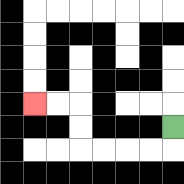{'start': '[7, 5]', 'end': '[1, 4]', 'path_directions': 'D,L,L,L,L,U,U,L,L', 'path_coordinates': '[[7, 5], [7, 6], [6, 6], [5, 6], [4, 6], [3, 6], [3, 5], [3, 4], [2, 4], [1, 4]]'}